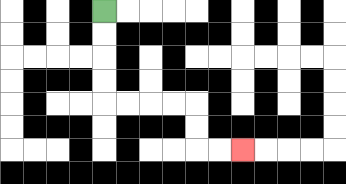{'start': '[4, 0]', 'end': '[10, 6]', 'path_directions': 'D,D,D,D,R,R,R,R,D,D,R,R', 'path_coordinates': '[[4, 0], [4, 1], [4, 2], [4, 3], [4, 4], [5, 4], [6, 4], [7, 4], [8, 4], [8, 5], [8, 6], [9, 6], [10, 6]]'}